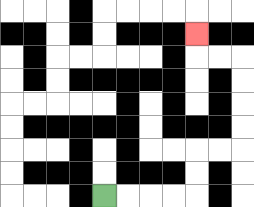{'start': '[4, 8]', 'end': '[8, 1]', 'path_directions': 'R,R,R,R,U,U,R,R,U,U,U,U,L,L,U', 'path_coordinates': '[[4, 8], [5, 8], [6, 8], [7, 8], [8, 8], [8, 7], [8, 6], [9, 6], [10, 6], [10, 5], [10, 4], [10, 3], [10, 2], [9, 2], [8, 2], [8, 1]]'}